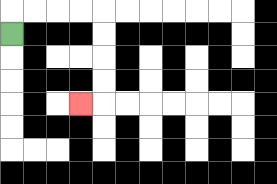{'start': '[0, 1]', 'end': '[3, 4]', 'path_directions': 'U,R,R,R,R,D,D,D,D,L', 'path_coordinates': '[[0, 1], [0, 0], [1, 0], [2, 0], [3, 0], [4, 0], [4, 1], [4, 2], [4, 3], [4, 4], [3, 4]]'}